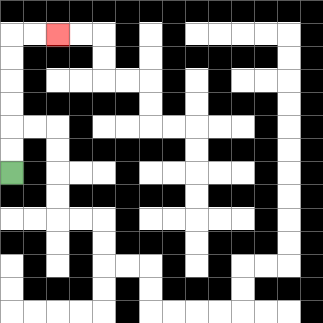{'start': '[0, 7]', 'end': '[2, 1]', 'path_directions': 'U,U,U,U,U,U,R,R', 'path_coordinates': '[[0, 7], [0, 6], [0, 5], [0, 4], [0, 3], [0, 2], [0, 1], [1, 1], [2, 1]]'}